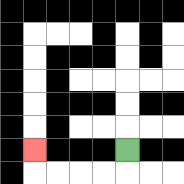{'start': '[5, 6]', 'end': '[1, 6]', 'path_directions': 'D,L,L,L,L,U', 'path_coordinates': '[[5, 6], [5, 7], [4, 7], [3, 7], [2, 7], [1, 7], [1, 6]]'}